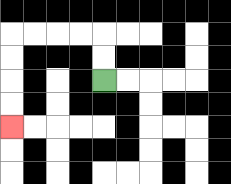{'start': '[4, 3]', 'end': '[0, 5]', 'path_directions': 'U,U,L,L,L,L,D,D,D,D', 'path_coordinates': '[[4, 3], [4, 2], [4, 1], [3, 1], [2, 1], [1, 1], [0, 1], [0, 2], [0, 3], [0, 4], [0, 5]]'}